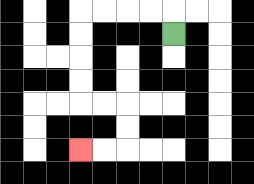{'start': '[7, 1]', 'end': '[3, 6]', 'path_directions': 'U,L,L,L,L,D,D,D,D,R,R,D,D,L,L', 'path_coordinates': '[[7, 1], [7, 0], [6, 0], [5, 0], [4, 0], [3, 0], [3, 1], [3, 2], [3, 3], [3, 4], [4, 4], [5, 4], [5, 5], [5, 6], [4, 6], [3, 6]]'}